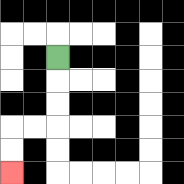{'start': '[2, 2]', 'end': '[0, 7]', 'path_directions': 'D,D,D,L,L,D,D', 'path_coordinates': '[[2, 2], [2, 3], [2, 4], [2, 5], [1, 5], [0, 5], [0, 6], [0, 7]]'}